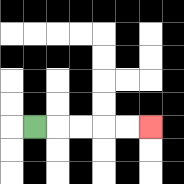{'start': '[1, 5]', 'end': '[6, 5]', 'path_directions': 'R,R,R,R,R', 'path_coordinates': '[[1, 5], [2, 5], [3, 5], [4, 5], [5, 5], [6, 5]]'}